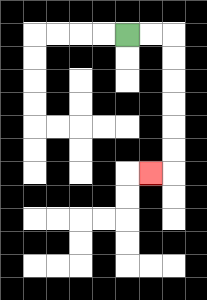{'start': '[5, 1]', 'end': '[6, 7]', 'path_directions': 'R,R,D,D,D,D,D,D,L', 'path_coordinates': '[[5, 1], [6, 1], [7, 1], [7, 2], [7, 3], [7, 4], [7, 5], [7, 6], [7, 7], [6, 7]]'}